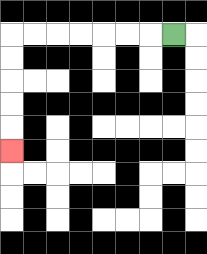{'start': '[7, 1]', 'end': '[0, 6]', 'path_directions': 'L,L,L,L,L,L,L,D,D,D,D,D', 'path_coordinates': '[[7, 1], [6, 1], [5, 1], [4, 1], [3, 1], [2, 1], [1, 1], [0, 1], [0, 2], [0, 3], [0, 4], [0, 5], [0, 6]]'}